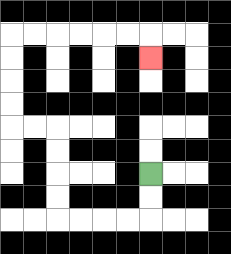{'start': '[6, 7]', 'end': '[6, 2]', 'path_directions': 'D,D,L,L,L,L,U,U,U,U,L,L,U,U,U,U,R,R,R,R,R,R,D', 'path_coordinates': '[[6, 7], [6, 8], [6, 9], [5, 9], [4, 9], [3, 9], [2, 9], [2, 8], [2, 7], [2, 6], [2, 5], [1, 5], [0, 5], [0, 4], [0, 3], [0, 2], [0, 1], [1, 1], [2, 1], [3, 1], [4, 1], [5, 1], [6, 1], [6, 2]]'}